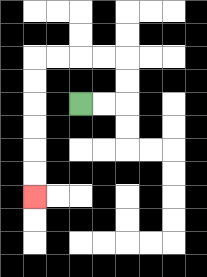{'start': '[3, 4]', 'end': '[1, 8]', 'path_directions': 'R,R,U,U,L,L,L,L,D,D,D,D,D,D', 'path_coordinates': '[[3, 4], [4, 4], [5, 4], [5, 3], [5, 2], [4, 2], [3, 2], [2, 2], [1, 2], [1, 3], [1, 4], [1, 5], [1, 6], [1, 7], [1, 8]]'}